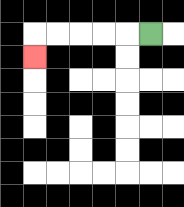{'start': '[6, 1]', 'end': '[1, 2]', 'path_directions': 'L,L,L,L,L,D', 'path_coordinates': '[[6, 1], [5, 1], [4, 1], [3, 1], [2, 1], [1, 1], [1, 2]]'}